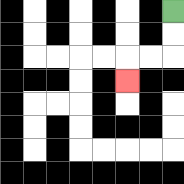{'start': '[7, 0]', 'end': '[5, 3]', 'path_directions': 'D,D,L,L,D', 'path_coordinates': '[[7, 0], [7, 1], [7, 2], [6, 2], [5, 2], [5, 3]]'}